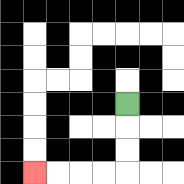{'start': '[5, 4]', 'end': '[1, 7]', 'path_directions': 'D,D,D,L,L,L,L', 'path_coordinates': '[[5, 4], [5, 5], [5, 6], [5, 7], [4, 7], [3, 7], [2, 7], [1, 7]]'}